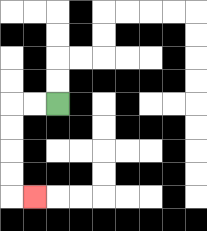{'start': '[2, 4]', 'end': '[1, 8]', 'path_directions': 'L,L,D,D,D,D,R', 'path_coordinates': '[[2, 4], [1, 4], [0, 4], [0, 5], [0, 6], [0, 7], [0, 8], [1, 8]]'}